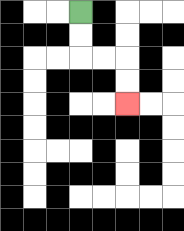{'start': '[3, 0]', 'end': '[5, 4]', 'path_directions': 'D,D,R,R,D,D', 'path_coordinates': '[[3, 0], [3, 1], [3, 2], [4, 2], [5, 2], [5, 3], [5, 4]]'}